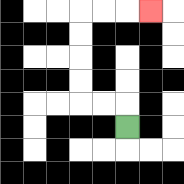{'start': '[5, 5]', 'end': '[6, 0]', 'path_directions': 'U,L,L,U,U,U,U,R,R,R', 'path_coordinates': '[[5, 5], [5, 4], [4, 4], [3, 4], [3, 3], [3, 2], [3, 1], [3, 0], [4, 0], [5, 0], [6, 0]]'}